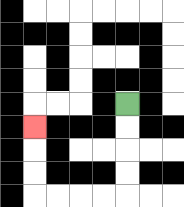{'start': '[5, 4]', 'end': '[1, 5]', 'path_directions': 'D,D,D,D,L,L,L,L,U,U,U', 'path_coordinates': '[[5, 4], [5, 5], [5, 6], [5, 7], [5, 8], [4, 8], [3, 8], [2, 8], [1, 8], [1, 7], [1, 6], [1, 5]]'}